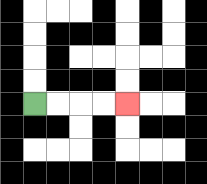{'start': '[1, 4]', 'end': '[5, 4]', 'path_directions': 'R,R,R,R', 'path_coordinates': '[[1, 4], [2, 4], [3, 4], [4, 4], [5, 4]]'}